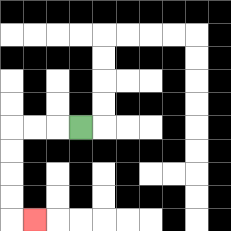{'start': '[3, 5]', 'end': '[1, 9]', 'path_directions': 'L,L,L,D,D,D,D,R', 'path_coordinates': '[[3, 5], [2, 5], [1, 5], [0, 5], [0, 6], [0, 7], [0, 8], [0, 9], [1, 9]]'}